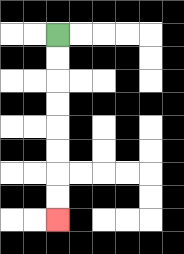{'start': '[2, 1]', 'end': '[2, 9]', 'path_directions': 'D,D,D,D,D,D,D,D', 'path_coordinates': '[[2, 1], [2, 2], [2, 3], [2, 4], [2, 5], [2, 6], [2, 7], [2, 8], [2, 9]]'}